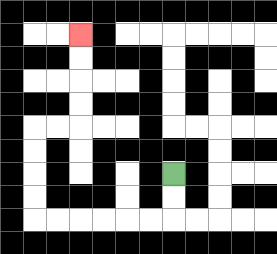{'start': '[7, 7]', 'end': '[3, 1]', 'path_directions': 'D,D,L,L,L,L,L,L,U,U,U,U,R,R,U,U,U,U', 'path_coordinates': '[[7, 7], [7, 8], [7, 9], [6, 9], [5, 9], [4, 9], [3, 9], [2, 9], [1, 9], [1, 8], [1, 7], [1, 6], [1, 5], [2, 5], [3, 5], [3, 4], [3, 3], [3, 2], [3, 1]]'}